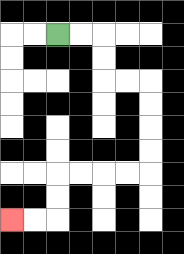{'start': '[2, 1]', 'end': '[0, 9]', 'path_directions': 'R,R,D,D,R,R,D,D,D,D,L,L,L,L,D,D,L,L', 'path_coordinates': '[[2, 1], [3, 1], [4, 1], [4, 2], [4, 3], [5, 3], [6, 3], [6, 4], [6, 5], [6, 6], [6, 7], [5, 7], [4, 7], [3, 7], [2, 7], [2, 8], [2, 9], [1, 9], [0, 9]]'}